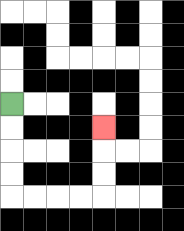{'start': '[0, 4]', 'end': '[4, 5]', 'path_directions': 'D,D,D,D,R,R,R,R,U,U,U', 'path_coordinates': '[[0, 4], [0, 5], [0, 6], [0, 7], [0, 8], [1, 8], [2, 8], [3, 8], [4, 8], [4, 7], [4, 6], [4, 5]]'}